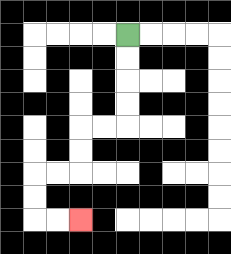{'start': '[5, 1]', 'end': '[3, 9]', 'path_directions': 'D,D,D,D,L,L,D,D,L,L,D,D,R,R', 'path_coordinates': '[[5, 1], [5, 2], [5, 3], [5, 4], [5, 5], [4, 5], [3, 5], [3, 6], [3, 7], [2, 7], [1, 7], [1, 8], [1, 9], [2, 9], [3, 9]]'}